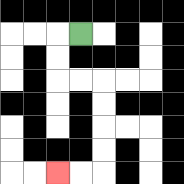{'start': '[3, 1]', 'end': '[2, 7]', 'path_directions': 'L,D,D,R,R,D,D,D,D,L,L', 'path_coordinates': '[[3, 1], [2, 1], [2, 2], [2, 3], [3, 3], [4, 3], [4, 4], [4, 5], [4, 6], [4, 7], [3, 7], [2, 7]]'}